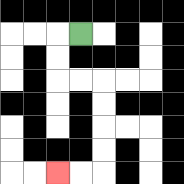{'start': '[3, 1]', 'end': '[2, 7]', 'path_directions': 'L,D,D,R,R,D,D,D,D,L,L', 'path_coordinates': '[[3, 1], [2, 1], [2, 2], [2, 3], [3, 3], [4, 3], [4, 4], [4, 5], [4, 6], [4, 7], [3, 7], [2, 7]]'}